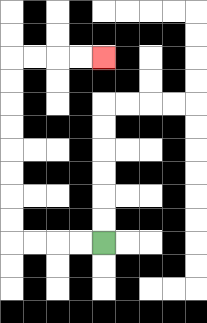{'start': '[4, 10]', 'end': '[4, 2]', 'path_directions': 'L,L,L,L,U,U,U,U,U,U,U,U,R,R,R,R', 'path_coordinates': '[[4, 10], [3, 10], [2, 10], [1, 10], [0, 10], [0, 9], [0, 8], [0, 7], [0, 6], [0, 5], [0, 4], [0, 3], [0, 2], [1, 2], [2, 2], [3, 2], [4, 2]]'}